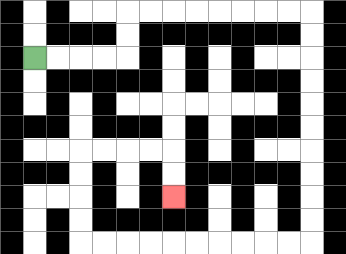{'start': '[1, 2]', 'end': '[7, 8]', 'path_directions': 'R,R,R,R,U,U,R,R,R,R,R,R,R,R,D,D,D,D,D,D,D,D,D,D,L,L,L,L,L,L,L,L,L,L,U,U,U,U,R,R,R,R,D,D', 'path_coordinates': '[[1, 2], [2, 2], [3, 2], [4, 2], [5, 2], [5, 1], [5, 0], [6, 0], [7, 0], [8, 0], [9, 0], [10, 0], [11, 0], [12, 0], [13, 0], [13, 1], [13, 2], [13, 3], [13, 4], [13, 5], [13, 6], [13, 7], [13, 8], [13, 9], [13, 10], [12, 10], [11, 10], [10, 10], [9, 10], [8, 10], [7, 10], [6, 10], [5, 10], [4, 10], [3, 10], [3, 9], [3, 8], [3, 7], [3, 6], [4, 6], [5, 6], [6, 6], [7, 6], [7, 7], [7, 8]]'}